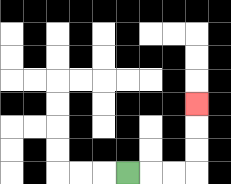{'start': '[5, 7]', 'end': '[8, 4]', 'path_directions': 'R,R,R,U,U,U', 'path_coordinates': '[[5, 7], [6, 7], [7, 7], [8, 7], [8, 6], [8, 5], [8, 4]]'}